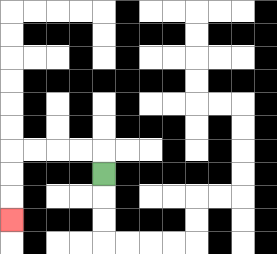{'start': '[4, 7]', 'end': '[0, 9]', 'path_directions': 'U,L,L,L,L,D,D,D', 'path_coordinates': '[[4, 7], [4, 6], [3, 6], [2, 6], [1, 6], [0, 6], [0, 7], [0, 8], [0, 9]]'}